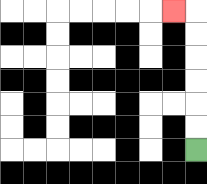{'start': '[8, 6]', 'end': '[7, 0]', 'path_directions': 'U,U,U,U,U,U,L', 'path_coordinates': '[[8, 6], [8, 5], [8, 4], [8, 3], [8, 2], [8, 1], [8, 0], [7, 0]]'}